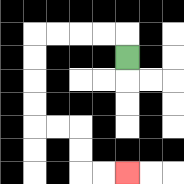{'start': '[5, 2]', 'end': '[5, 7]', 'path_directions': 'U,L,L,L,L,D,D,D,D,R,R,D,D,R,R', 'path_coordinates': '[[5, 2], [5, 1], [4, 1], [3, 1], [2, 1], [1, 1], [1, 2], [1, 3], [1, 4], [1, 5], [2, 5], [3, 5], [3, 6], [3, 7], [4, 7], [5, 7]]'}